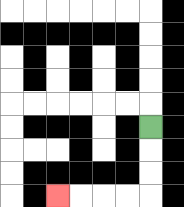{'start': '[6, 5]', 'end': '[2, 8]', 'path_directions': 'D,D,D,L,L,L,L', 'path_coordinates': '[[6, 5], [6, 6], [6, 7], [6, 8], [5, 8], [4, 8], [3, 8], [2, 8]]'}